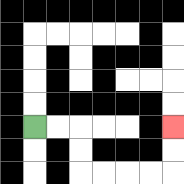{'start': '[1, 5]', 'end': '[7, 5]', 'path_directions': 'R,R,D,D,R,R,R,R,U,U', 'path_coordinates': '[[1, 5], [2, 5], [3, 5], [3, 6], [3, 7], [4, 7], [5, 7], [6, 7], [7, 7], [7, 6], [7, 5]]'}